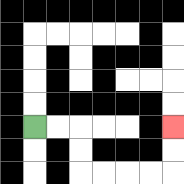{'start': '[1, 5]', 'end': '[7, 5]', 'path_directions': 'R,R,D,D,R,R,R,R,U,U', 'path_coordinates': '[[1, 5], [2, 5], [3, 5], [3, 6], [3, 7], [4, 7], [5, 7], [6, 7], [7, 7], [7, 6], [7, 5]]'}